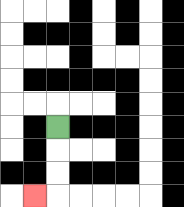{'start': '[2, 5]', 'end': '[1, 8]', 'path_directions': 'D,D,D,L', 'path_coordinates': '[[2, 5], [2, 6], [2, 7], [2, 8], [1, 8]]'}